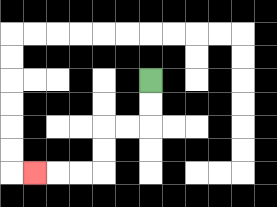{'start': '[6, 3]', 'end': '[1, 7]', 'path_directions': 'D,D,L,L,D,D,L,L,L', 'path_coordinates': '[[6, 3], [6, 4], [6, 5], [5, 5], [4, 5], [4, 6], [4, 7], [3, 7], [2, 7], [1, 7]]'}